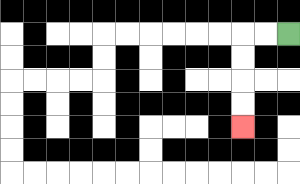{'start': '[12, 1]', 'end': '[10, 5]', 'path_directions': 'L,L,D,D,D,D', 'path_coordinates': '[[12, 1], [11, 1], [10, 1], [10, 2], [10, 3], [10, 4], [10, 5]]'}